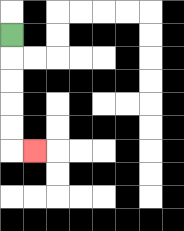{'start': '[0, 1]', 'end': '[1, 6]', 'path_directions': 'D,D,D,D,D,R', 'path_coordinates': '[[0, 1], [0, 2], [0, 3], [0, 4], [0, 5], [0, 6], [1, 6]]'}